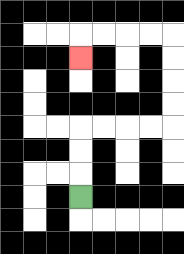{'start': '[3, 8]', 'end': '[3, 2]', 'path_directions': 'U,U,U,R,R,R,R,U,U,U,U,L,L,L,L,D', 'path_coordinates': '[[3, 8], [3, 7], [3, 6], [3, 5], [4, 5], [5, 5], [6, 5], [7, 5], [7, 4], [7, 3], [7, 2], [7, 1], [6, 1], [5, 1], [4, 1], [3, 1], [3, 2]]'}